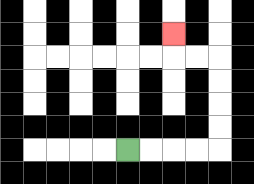{'start': '[5, 6]', 'end': '[7, 1]', 'path_directions': 'R,R,R,R,U,U,U,U,L,L,U', 'path_coordinates': '[[5, 6], [6, 6], [7, 6], [8, 6], [9, 6], [9, 5], [9, 4], [9, 3], [9, 2], [8, 2], [7, 2], [7, 1]]'}